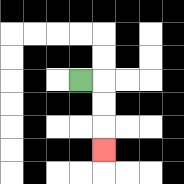{'start': '[3, 3]', 'end': '[4, 6]', 'path_directions': 'R,D,D,D', 'path_coordinates': '[[3, 3], [4, 3], [4, 4], [4, 5], [4, 6]]'}